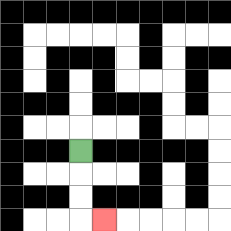{'start': '[3, 6]', 'end': '[4, 9]', 'path_directions': 'D,D,D,R', 'path_coordinates': '[[3, 6], [3, 7], [3, 8], [3, 9], [4, 9]]'}